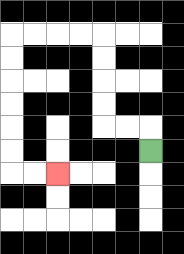{'start': '[6, 6]', 'end': '[2, 7]', 'path_directions': 'U,L,L,U,U,U,U,L,L,L,L,D,D,D,D,D,D,R,R', 'path_coordinates': '[[6, 6], [6, 5], [5, 5], [4, 5], [4, 4], [4, 3], [4, 2], [4, 1], [3, 1], [2, 1], [1, 1], [0, 1], [0, 2], [0, 3], [0, 4], [0, 5], [0, 6], [0, 7], [1, 7], [2, 7]]'}